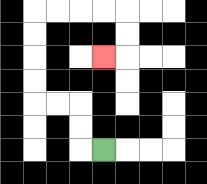{'start': '[4, 6]', 'end': '[4, 2]', 'path_directions': 'L,U,U,L,L,U,U,U,U,R,R,R,R,D,D,L', 'path_coordinates': '[[4, 6], [3, 6], [3, 5], [3, 4], [2, 4], [1, 4], [1, 3], [1, 2], [1, 1], [1, 0], [2, 0], [3, 0], [4, 0], [5, 0], [5, 1], [5, 2], [4, 2]]'}